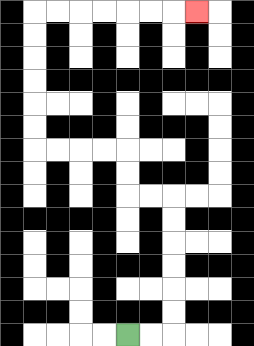{'start': '[5, 14]', 'end': '[8, 0]', 'path_directions': 'R,R,U,U,U,U,U,U,L,L,U,U,L,L,L,L,U,U,U,U,U,U,R,R,R,R,R,R,R', 'path_coordinates': '[[5, 14], [6, 14], [7, 14], [7, 13], [7, 12], [7, 11], [7, 10], [7, 9], [7, 8], [6, 8], [5, 8], [5, 7], [5, 6], [4, 6], [3, 6], [2, 6], [1, 6], [1, 5], [1, 4], [1, 3], [1, 2], [1, 1], [1, 0], [2, 0], [3, 0], [4, 0], [5, 0], [6, 0], [7, 0], [8, 0]]'}